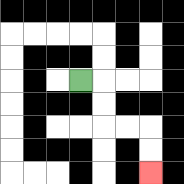{'start': '[3, 3]', 'end': '[6, 7]', 'path_directions': 'R,D,D,R,R,D,D', 'path_coordinates': '[[3, 3], [4, 3], [4, 4], [4, 5], [5, 5], [6, 5], [6, 6], [6, 7]]'}